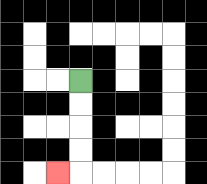{'start': '[3, 3]', 'end': '[2, 7]', 'path_directions': 'D,D,D,D,L', 'path_coordinates': '[[3, 3], [3, 4], [3, 5], [3, 6], [3, 7], [2, 7]]'}